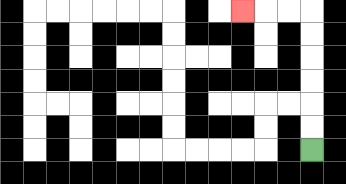{'start': '[13, 6]', 'end': '[10, 0]', 'path_directions': 'U,U,U,U,U,U,L,L,L', 'path_coordinates': '[[13, 6], [13, 5], [13, 4], [13, 3], [13, 2], [13, 1], [13, 0], [12, 0], [11, 0], [10, 0]]'}